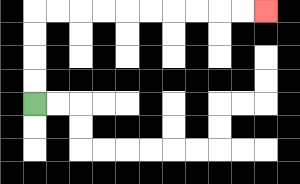{'start': '[1, 4]', 'end': '[11, 0]', 'path_directions': 'U,U,U,U,R,R,R,R,R,R,R,R,R,R', 'path_coordinates': '[[1, 4], [1, 3], [1, 2], [1, 1], [1, 0], [2, 0], [3, 0], [4, 0], [5, 0], [6, 0], [7, 0], [8, 0], [9, 0], [10, 0], [11, 0]]'}